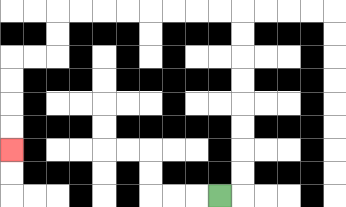{'start': '[9, 8]', 'end': '[0, 6]', 'path_directions': 'R,U,U,U,U,U,U,U,U,L,L,L,L,L,L,L,L,D,D,L,L,D,D,D,D', 'path_coordinates': '[[9, 8], [10, 8], [10, 7], [10, 6], [10, 5], [10, 4], [10, 3], [10, 2], [10, 1], [10, 0], [9, 0], [8, 0], [7, 0], [6, 0], [5, 0], [4, 0], [3, 0], [2, 0], [2, 1], [2, 2], [1, 2], [0, 2], [0, 3], [0, 4], [0, 5], [0, 6]]'}